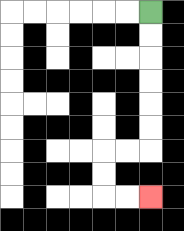{'start': '[6, 0]', 'end': '[6, 8]', 'path_directions': 'D,D,D,D,D,D,L,L,D,D,R,R', 'path_coordinates': '[[6, 0], [6, 1], [6, 2], [6, 3], [6, 4], [6, 5], [6, 6], [5, 6], [4, 6], [4, 7], [4, 8], [5, 8], [6, 8]]'}